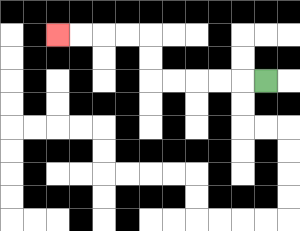{'start': '[11, 3]', 'end': '[2, 1]', 'path_directions': 'L,L,L,L,L,U,U,L,L,L,L', 'path_coordinates': '[[11, 3], [10, 3], [9, 3], [8, 3], [7, 3], [6, 3], [6, 2], [6, 1], [5, 1], [4, 1], [3, 1], [2, 1]]'}